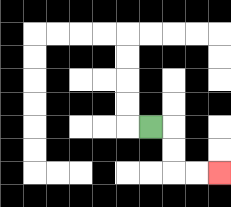{'start': '[6, 5]', 'end': '[9, 7]', 'path_directions': 'R,D,D,R,R', 'path_coordinates': '[[6, 5], [7, 5], [7, 6], [7, 7], [8, 7], [9, 7]]'}